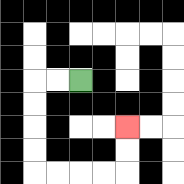{'start': '[3, 3]', 'end': '[5, 5]', 'path_directions': 'L,L,D,D,D,D,R,R,R,R,U,U', 'path_coordinates': '[[3, 3], [2, 3], [1, 3], [1, 4], [1, 5], [1, 6], [1, 7], [2, 7], [3, 7], [4, 7], [5, 7], [5, 6], [5, 5]]'}